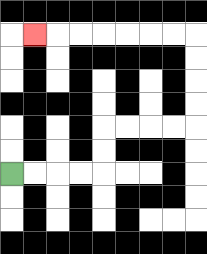{'start': '[0, 7]', 'end': '[1, 1]', 'path_directions': 'R,R,R,R,U,U,R,R,R,R,U,U,U,U,L,L,L,L,L,L,L', 'path_coordinates': '[[0, 7], [1, 7], [2, 7], [3, 7], [4, 7], [4, 6], [4, 5], [5, 5], [6, 5], [7, 5], [8, 5], [8, 4], [8, 3], [8, 2], [8, 1], [7, 1], [6, 1], [5, 1], [4, 1], [3, 1], [2, 1], [1, 1]]'}